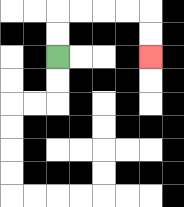{'start': '[2, 2]', 'end': '[6, 2]', 'path_directions': 'U,U,R,R,R,R,D,D', 'path_coordinates': '[[2, 2], [2, 1], [2, 0], [3, 0], [4, 0], [5, 0], [6, 0], [6, 1], [6, 2]]'}